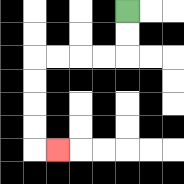{'start': '[5, 0]', 'end': '[2, 6]', 'path_directions': 'D,D,L,L,L,L,D,D,D,D,R', 'path_coordinates': '[[5, 0], [5, 1], [5, 2], [4, 2], [3, 2], [2, 2], [1, 2], [1, 3], [1, 4], [1, 5], [1, 6], [2, 6]]'}